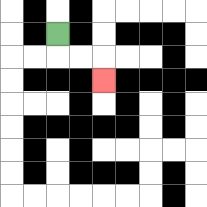{'start': '[2, 1]', 'end': '[4, 3]', 'path_directions': 'D,R,R,D', 'path_coordinates': '[[2, 1], [2, 2], [3, 2], [4, 2], [4, 3]]'}